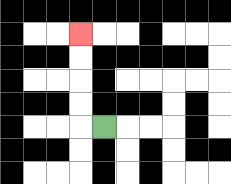{'start': '[4, 5]', 'end': '[3, 1]', 'path_directions': 'L,U,U,U,U', 'path_coordinates': '[[4, 5], [3, 5], [3, 4], [3, 3], [3, 2], [3, 1]]'}